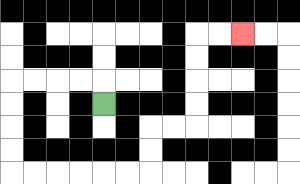{'start': '[4, 4]', 'end': '[10, 1]', 'path_directions': 'U,L,L,L,L,D,D,D,D,R,R,R,R,R,R,U,U,R,R,U,U,U,U,R,R', 'path_coordinates': '[[4, 4], [4, 3], [3, 3], [2, 3], [1, 3], [0, 3], [0, 4], [0, 5], [0, 6], [0, 7], [1, 7], [2, 7], [3, 7], [4, 7], [5, 7], [6, 7], [6, 6], [6, 5], [7, 5], [8, 5], [8, 4], [8, 3], [8, 2], [8, 1], [9, 1], [10, 1]]'}